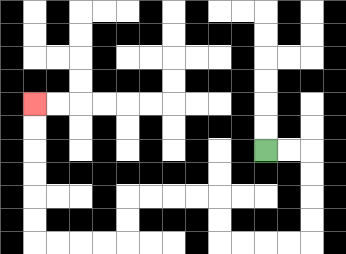{'start': '[11, 6]', 'end': '[1, 4]', 'path_directions': 'R,R,D,D,D,D,L,L,L,L,U,U,L,L,L,L,D,D,L,L,L,L,U,U,U,U,U,U', 'path_coordinates': '[[11, 6], [12, 6], [13, 6], [13, 7], [13, 8], [13, 9], [13, 10], [12, 10], [11, 10], [10, 10], [9, 10], [9, 9], [9, 8], [8, 8], [7, 8], [6, 8], [5, 8], [5, 9], [5, 10], [4, 10], [3, 10], [2, 10], [1, 10], [1, 9], [1, 8], [1, 7], [1, 6], [1, 5], [1, 4]]'}